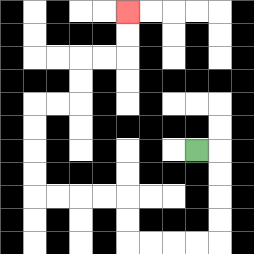{'start': '[8, 6]', 'end': '[5, 0]', 'path_directions': 'R,D,D,D,D,L,L,L,L,U,U,L,L,L,L,U,U,U,U,R,R,U,U,R,R,U,U', 'path_coordinates': '[[8, 6], [9, 6], [9, 7], [9, 8], [9, 9], [9, 10], [8, 10], [7, 10], [6, 10], [5, 10], [5, 9], [5, 8], [4, 8], [3, 8], [2, 8], [1, 8], [1, 7], [1, 6], [1, 5], [1, 4], [2, 4], [3, 4], [3, 3], [3, 2], [4, 2], [5, 2], [5, 1], [5, 0]]'}